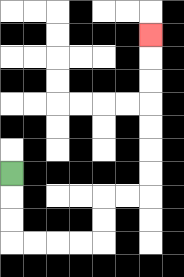{'start': '[0, 7]', 'end': '[6, 1]', 'path_directions': 'D,D,D,R,R,R,R,U,U,R,R,U,U,U,U,U,U,U', 'path_coordinates': '[[0, 7], [0, 8], [0, 9], [0, 10], [1, 10], [2, 10], [3, 10], [4, 10], [4, 9], [4, 8], [5, 8], [6, 8], [6, 7], [6, 6], [6, 5], [6, 4], [6, 3], [6, 2], [6, 1]]'}